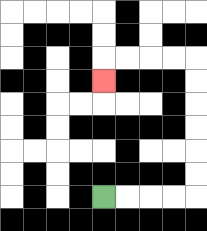{'start': '[4, 8]', 'end': '[4, 3]', 'path_directions': 'R,R,R,R,U,U,U,U,U,U,L,L,L,L,D', 'path_coordinates': '[[4, 8], [5, 8], [6, 8], [7, 8], [8, 8], [8, 7], [8, 6], [8, 5], [8, 4], [8, 3], [8, 2], [7, 2], [6, 2], [5, 2], [4, 2], [4, 3]]'}